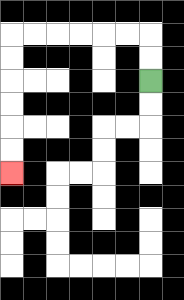{'start': '[6, 3]', 'end': '[0, 7]', 'path_directions': 'U,U,L,L,L,L,L,L,D,D,D,D,D,D', 'path_coordinates': '[[6, 3], [6, 2], [6, 1], [5, 1], [4, 1], [3, 1], [2, 1], [1, 1], [0, 1], [0, 2], [0, 3], [0, 4], [0, 5], [0, 6], [0, 7]]'}